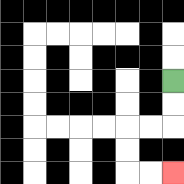{'start': '[7, 3]', 'end': '[7, 7]', 'path_directions': 'D,D,L,L,D,D,R,R', 'path_coordinates': '[[7, 3], [7, 4], [7, 5], [6, 5], [5, 5], [5, 6], [5, 7], [6, 7], [7, 7]]'}